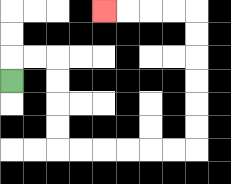{'start': '[0, 3]', 'end': '[4, 0]', 'path_directions': 'U,R,R,D,D,D,D,R,R,R,R,R,R,U,U,U,U,U,U,L,L,L,L', 'path_coordinates': '[[0, 3], [0, 2], [1, 2], [2, 2], [2, 3], [2, 4], [2, 5], [2, 6], [3, 6], [4, 6], [5, 6], [6, 6], [7, 6], [8, 6], [8, 5], [8, 4], [8, 3], [8, 2], [8, 1], [8, 0], [7, 0], [6, 0], [5, 0], [4, 0]]'}